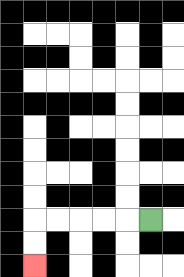{'start': '[6, 9]', 'end': '[1, 11]', 'path_directions': 'L,L,L,L,L,D,D', 'path_coordinates': '[[6, 9], [5, 9], [4, 9], [3, 9], [2, 9], [1, 9], [1, 10], [1, 11]]'}